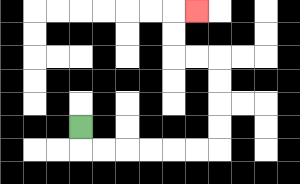{'start': '[3, 5]', 'end': '[8, 0]', 'path_directions': 'D,R,R,R,R,R,R,U,U,U,U,L,L,U,U,R', 'path_coordinates': '[[3, 5], [3, 6], [4, 6], [5, 6], [6, 6], [7, 6], [8, 6], [9, 6], [9, 5], [9, 4], [9, 3], [9, 2], [8, 2], [7, 2], [7, 1], [7, 0], [8, 0]]'}